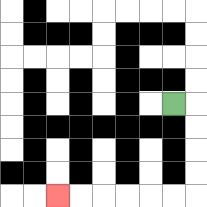{'start': '[7, 4]', 'end': '[2, 8]', 'path_directions': 'R,D,D,D,D,L,L,L,L,L,L', 'path_coordinates': '[[7, 4], [8, 4], [8, 5], [8, 6], [8, 7], [8, 8], [7, 8], [6, 8], [5, 8], [4, 8], [3, 8], [2, 8]]'}